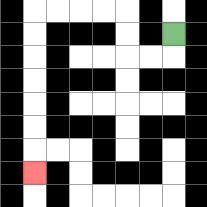{'start': '[7, 1]', 'end': '[1, 7]', 'path_directions': 'D,L,L,U,U,L,L,L,L,D,D,D,D,D,D,D', 'path_coordinates': '[[7, 1], [7, 2], [6, 2], [5, 2], [5, 1], [5, 0], [4, 0], [3, 0], [2, 0], [1, 0], [1, 1], [1, 2], [1, 3], [1, 4], [1, 5], [1, 6], [1, 7]]'}